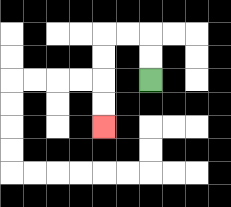{'start': '[6, 3]', 'end': '[4, 5]', 'path_directions': 'U,U,L,L,D,D,D,D', 'path_coordinates': '[[6, 3], [6, 2], [6, 1], [5, 1], [4, 1], [4, 2], [4, 3], [4, 4], [4, 5]]'}